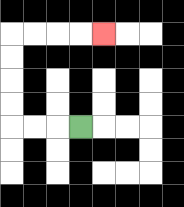{'start': '[3, 5]', 'end': '[4, 1]', 'path_directions': 'L,L,L,U,U,U,U,R,R,R,R', 'path_coordinates': '[[3, 5], [2, 5], [1, 5], [0, 5], [0, 4], [0, 3], [0, 2], [0, 1], [1, 1], [2, 1], [3, 1], [4, 1]]'}